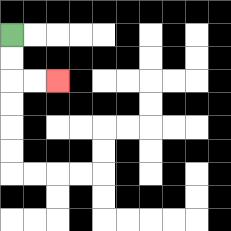{'start': '[0, 1]', 'end': '[2, 3]', 'path_directions': 'D,D,R,R', 'path_coordinates': '[[0, 1], [0, 2], [0, 3], [1, 3], [2, 3]]'}